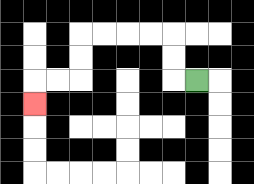{'start': '[8, 3]', 'end': '[1, 4]', 'path_directions': 'L,U,U,L,L,L,L,D,D,L,L,D', 'path_coordinates': '[[8, 3], [7, 3], [7, 2], [7, 1], [6, 1], [5, 1], [4, 1], [3, 1], [3, 2], [3, 3], [2, 3], [1, 3], [1, 4]]'}